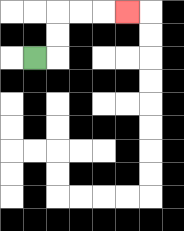{'start': '[1, 2]', 'end': '[5, 0]', 'path_directions': 'R,U,U,R,R,R', 'path_coordinates': '[[1, 2], [2, 2], [2, 1], [2, 0], [3, 0], [4, 0], [5, 0]]'}